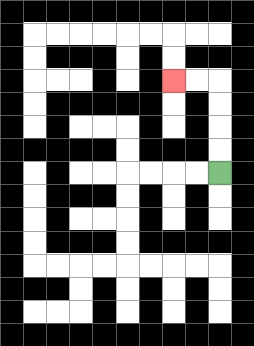{'start': '[9, 7]', 'end': '[7, 3]', 'path_directions': 'U,U,U,U,L,L', 'path_coordinates': '[[9, 7], [9, 6], [9, 5], [9, 4], [9, 3], [8, 3], [7, 3]]'}